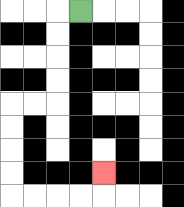{'start': '[3, 0]', 'end': '[4, 7]', 'path_directions': 'L,D,D,D,D,L,L,D,D,D,D,R,R,R,R,U', 'path_coordinates': '[[3, 0], [2, 0], [2, 1], [2, 2], [2, 3], [2, 4], [1, 4], [0, 4], [0, 5], [0, 6], [0, 7], [0, 8], [1, 8], [2, 8], [3, 8], [4, 8], [4, 7]]'}